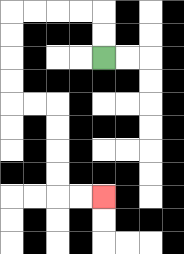{'start': '[4, 2]', 'end': '[4, 8]', 'path_directions': 'U,U,L,L,L,L,D,D,D,D,R,R,D,D,D,D,R,R', 'path_coordinates': '[[4, 2], [4, 1], [4, 0], [3, 0], [2, 0], [1, 0], [0, 0], [0, 1], [0, 2], [0, 3], [0, 4], [1, 4], [2, 4], [2, 5], [2, 6], [2, 7], [2, 8], [3, 8], [4, 8]]'}